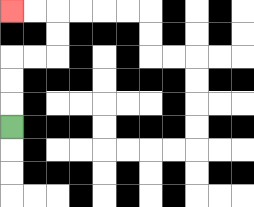{'start': '[0, 5]', 'end': '[0, 0]', 'path_directions': 'U,U,U,R,R,U,U,L,L', 'path_coordinates': '[[0, 5], [0, 4], [0, 3], [0, 2], [1, 2], [2, 2], [2, 1], [2, 0], [1, 0], [0, 0]]'}